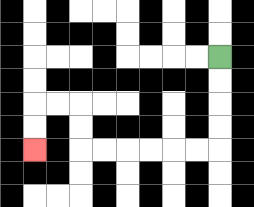{'start': '[9, 2]', 'end': '[1, 6]', 'path_directions': 'D,D,D,D,L,L,L,L,L,L,U,U,L,L,D,D', 'path_coordinates': '[[9, 2], [9, 3], [9, 4], [9, 5], [9, 6], [8, 6], [7, 6], [6, 6], [5, 6], [4, 6], [3, 6], [3, 5], [3, 4], [2, 4], [1, 4], [1, 5], [1, 6]]'}